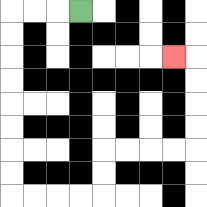{'start': '[3, 0]', 'end': '[7, 2]', 'path_directions': 'L,L,L,D,D,D,D,D,D,D,D,R,R,R,R,U,U,R,R,R,R,U,U,U,U,L', 'path_coordinates': '[[3, 0], [2, 0], [1, 0], [0, 0], [0, 1], [0, 2], [0, 3], [0, 4], [0, 5], [0, 6], [0, 7], [0, 8], [1, 8], [2, 8], [3, 8], [4, 8], [4, 7], [4, 6], [5, 6], [6, 6], [7, 6], [8, 6], [8, 5], [8, 4], [8, 3], [8, 2], [7, 2]]'}